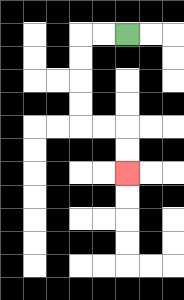{'start': '[5, 1]', 'end': '[5, 7]', 'path_directions': 'L,L,D,D,D,D,R,R,D,D', 'path_coordinates': '[[5, 1], [4, 1], [3, 1], [3, 2], [3, 3], [3, 4], [3, 5], [4, 5], [5, 5], [5, 6], [5, 7]]'}